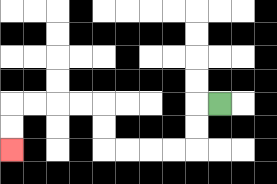{'start': '[9, 4]', 'end': '[0, 6]', 'path_directions': 'L,D,D,L,L,L,L,U,U,L,L,L,L,D,D', 'path_coordinates': '[[9, 4], [8, 4], [8, 5], [8, 6], [7, 6], [6, 6], [5, 6], [4, 6], [4, 5], [4, 4], [3, 4], [2, 4], [1, 4], [0, 4], [0, 5], [0, 6]]'}